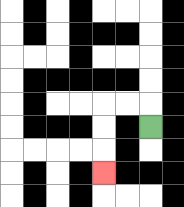{'start': '[6, 5]', 'end': '[4, 7]', 'path_directions': 'U,L,L,D,D,D', 'path_coordinates': '[[6, 5], [6, 4], [5, 4], [4, 4], [4, 5], [4, 6], [4, 7]]'}